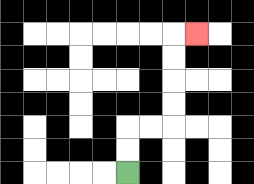{'start': '[5, 7]', 'end': '[8, 1]', 'path_directions': 'U,U,R,R,U,U,U,U,R', 'path_coordinates': '[[5, 7], [5, 6], [5, 5], [6, 5], [7, 5], [7, 4], [7, 3], [7, 2], [7, 1], [8, 1]]'}